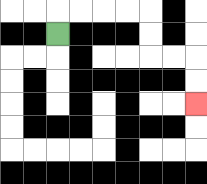{'start': '[2, 1]', 'end': '[8, 4]', 'path_directions': 'U,R,R,R,R,D,D,R,R,D,D', 'path_coordinates': '[[2, 1], [2, 0], [3, 0], [4, 0], [5, 0], [6, 0], [6, 1], [6, 2], [7, 2], [8, 2], [8, 3], [8, 4]]'}